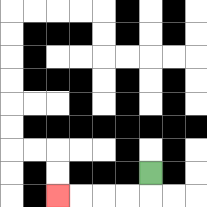{'start': '[6, 7]', 'end': '[2, 8]', 'path_directions': 'D,L,L,L,L', 'path_coordinates': '[[6, 7], [6, 8], [5, 8], [4, 8], [3, 8], [2, 8]]'}